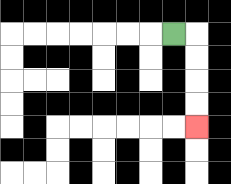{'start': '[7, 1]', 'end': '[8, 5]', 'path_directions': 'R,D,D,D,D', 'path_coordinates': '[[7, 1], [8, 1], [8, 2], [8, 3], [8, 4], [8, 5]]'}